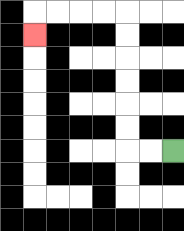{'start': '[7, 6]', 'end': '[1, 1]', 'path_directions': 'L,L,U,U,U,U,U,U,L,L,L,L,D', 'path_coordinates': '[[7, 6], [6, 6], [5, 6], [5, 5], [5, 4], [5, 3], [5, 2], [5, 1], [5, 0], [4, 0], [3, 0], [2, 0], [1, 0], [1, 1]]'}